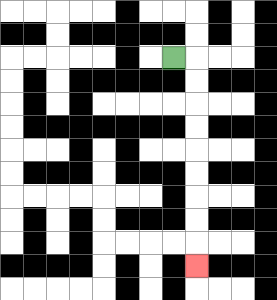{'start': '[7, 2]', 'end': '[8, 11]', 'path_directions': 'R,D,D,D,D,D,D,D,D,D', 'path_coordinates': '[[7, 2], [8, 2], [8, 3], [8, 4], [8, 5], [8, 6], [8, 7], [8, 8], [8, 9], [8, 10], [8, 11]]'}